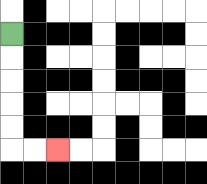{'start': '[0, 1]', 'end': '[2, 6]', 'path_directions': 'D,D,D,D,D,R,R', 'path_coordinates': '[[0, 1], [0, 2], [0, 3], [0, 4], [0, 5], [0, 6], [1, 6], [2, 6]]'}